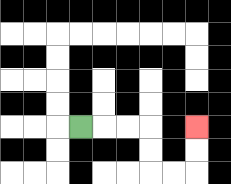{'start': '[3, 5]', 'end': '[8, 5]', 'path_directions': 'R,R,R,D,D,R,R,U,U', 'path_coordinates': '[[3, 5], [4, 5], [5, 5], [6, 5], [6, 6], [6, 7], [7, 7], [8, 7], [8, 6], [8, 5]]'}